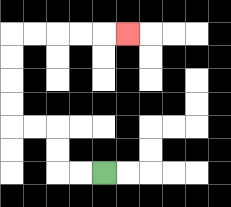{'start': '[4, 7]', 'end': '[5, 1]', 'path_directions': 'L,L,U,U,L,L,U,U,U,U,R,R,R,R,R', 'path_coordinates': '[[4, 7], [3, 7], [2, 7], [2, 6], [2, 5], [1, 5], [0, 5], [0, 4], [0, 3], [0, 2], [0, 1], [1, 1], [2, 1], [3, 1], [4, 1], [5, 1]]'}